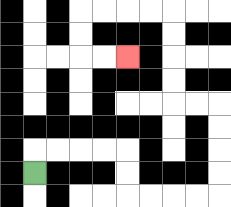{'start': '[1, 7]', 'end': '[5, 2]', 'path_directions': 'U,R,R,R,R,D,D,R,R,R,R,U,U,U,U,L,L,U,U,U,U,L,L,L,L,D,D,R,R', 'path_coordinates': '[[1, 7], [1, 6], [2, 6], [3, 6], [4, 6], [5, 6], [5, 7], [5, 8], [6, 8], [7, 8], [8, 8], [9, 8], [9, 7], [9, 6], [9, 5], [9, 4], [8, 4], [7, 4], [7, 3], [7, 2], [7, 1], [7, 0], [6, 0], [5, 0], [4, 0], [3, 0], [3, 1], [3, 2], [4, 2], [5, 2]]'}